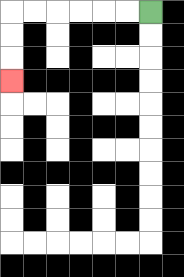{'start': '[6, 0]', 'end': '[0, 3]', 'path_directions': 'L,L,L,L,L,L,D,D,D', 'path_coordinates': '[[6, 0], [5, 0], [4, 0], [3, 0], [2, 0], [1, 0], [0, 0], [0, 1], [0, 2], [0, 3]]'}